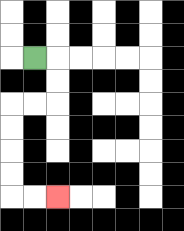{'start': '[1, 2]', 'end': '[2, 8]', 'path_directions': 'R,D,D,L,L,D,D,D,D,R,R', 'path_coordinates': '[[1, 2], [2, 2], [2, 3], [2, 4], [1, 4], [0, 4], [0, 5], [0, 6], [0, 7], [0, 8], [1, 8], [2, 8]]'}